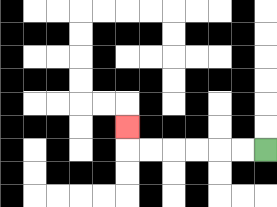{'start': '[11, 6]', 'end': '[5, 5]', 'path_directions': 'L,L,L,L,L,L,U', 'path_coordinates': '[[11, 6], [10, 6], [9, 6], [8, 6], [7, 6], [6, 6], [5, 6], [5, 5]]'}